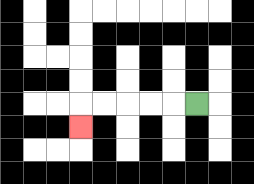{'start': '[8, 4]', 'end': '[3, 5]', 'path_directions': 'L,L,L,L,L,D', 'path_coordinates': '[[8, 4], [7, 4], [6, 4], [5, 4], [4, 4], [3, 4], [3, 5]]'}